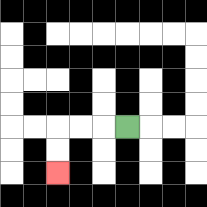{'start': '[5, 5]', 'end': '[2, 7]', 'path_directions': 'L,L,L,D,D', 'path_coordinates': '[[5, 5], [4, 5], [3, 5], [2, 5], [2, 6], [2, 7]]'}